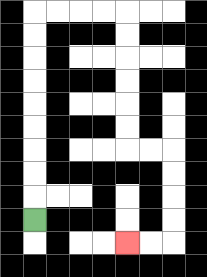{'start': '[1, 9]', 'end': '[5, 10]', 'path_directions': 'U,U,U,U,U,U,U,U,U,R,R,R,R,D,D,D,D,D,D,R,R,D,D,D,D,L,L', 'path_coordinates': '[[1, 9], [1, 8], [1, 7], [1, 6], [1, 5], [1, 4], [1, 3], [1, 2], [1, 1], [1, 0], [2, 0], [3, 0], [4, 0], [5, 0], [5, 1], [5, 2], [5, 3], [5, 4], [5, 5], [5, 6], [6, 6], [7, 6], [7, 7], [7, 8], [7, 9], [7, 10], [6, 10], [5, 10]]'}